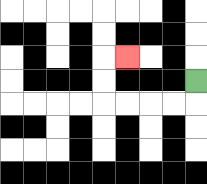{'start': '[8, 3]', 'end': '[5, 2]', 'path_directions': 'D,L,L,L,L,U,U,R', 'path_coordinates': '[[8, 3], [8, 4], [7, 4], [6, 4], [5, 4], [4, 4], [4, 3], [4, 2], [5, 2]]'}